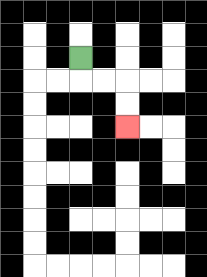{'start': '[3, 2]', 'end': '[5, 5]', 'path_directions': 'D,R,R,D,D', 'path_coordinates': '[[3, 2], [3, 3], [4, 3], [5, 3], [5, 4], [5, 5]]'}